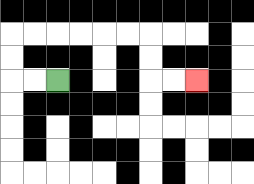{'start': '[2, 3]', 'end': '[8, 3]', 'path_directions': 'L,L,U,U,R,R,R,R,R,R,D,D,R,R', 'path_coordinates': '[[2, 3], [1, 3], [0, 3], [0, 2], [0, 1], [1, 1], [2, 1], [3, 1], [4, 1], [5, 1], [6, 1], [6, 2], [6, 3], [7, 3], [8, 3]]'}